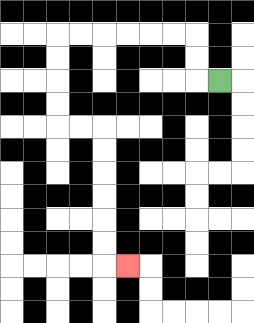{'start': '[9, 3]', 'end': '[5, 11]', 'path_directions': 'L,U,U,L,L,L,L,L,L,D,D,D,D,R,R,D,D,D,D,D,D,R', 'path_coordinates': '[[9, 3], [8, 3], [8, 2], [8, 1], [7, 1], [6, 1], [5, 1], [4, 1], [3, 1], [2, 1], [2, 2], [2, 3], [2, 4], [2, 5], [3, 5], [4, 5], [4, 6], [4, 7], [4, 8], [4, 9], [4, 10], [4, 11], [5, 11]]'}